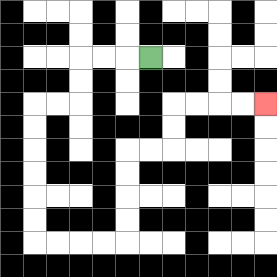{'start': '[6, 2]', 'end': '[11, 4]', 'path_directions': 'L,L,L,D,D,L,L,D,D,D,D,D,D,R,R,R,R,U,U,U,U,R,R,U,U,R,R,R,R', 'path_coordinates': '[[6, 2], [5, 2], [4, 2], [3, 2], [3, 3], [3, 4], [2, 4], [1, 4], [1, 5], [1, 6], [1, 7], [1, 8], [1, 9], [1, 10], [2, 10], [3, 10], [4, 10], [5, 10], [5, 9], [5, 8], [5, 7], [5, 6], [6, 6], [7, 6], [7, 5], [7, 4], [8, 4], [9, 4], [10, 4], [11, 4]]'}